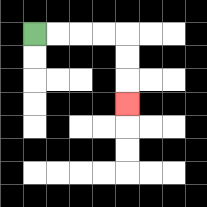{'start': '[1, 1]', 'end': '[5, 4]', 'path_directions': 'R,R,R,R,D,D,D', 'path_coordinates': '[[1, 1], [2, 1], [3, 1], [4, 1], [5, 1], [5, 2], [5, 3], [5, 4]]'}